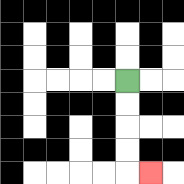{'start': '[5, 3]', 'end': '[6, 7]', 'path_directions': 'D,D,D,D,R', 'path_coordinates': '[[5, 3], [5, 4], [5, 5], [5, 6], [5, 7], [6, 7]]'}